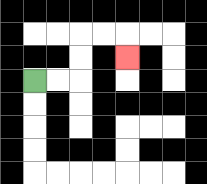{'start': '[1, 3]', 'end': '[5, 2]', 'path_directions': 'R,R,U,U,R,R,D', 'path_coordinates': '[[1, 3], [2, 3], [3, 3], [3, 2], [3, 1], [4, 1], [5, 1], [5, 2]]'}